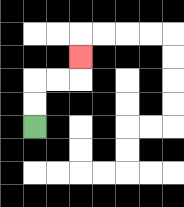{'start': '[1, 5]', 'end': '[3, 2]', 'path_directions': 'U,U,R,R,U', 'path_coordinates': '[[1, 5], [1, 4], [1, 3], [2, 3], [3, 3], [3, 2]]'}